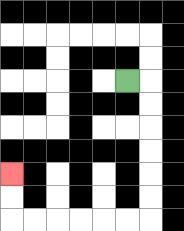{'start': '[5, 3]', 'end': '[0, 7]', 'path_directions': 'R,D,D,D,D,D,D,L,L,L,L,L,L,U,U', 'path_coordinates': '[[5, 3], [6, 3], [6, 4], [6, 5], [6, 6], [6, 7], [6, 8], [6, 9], [5, 9], [4, 9], [3, 9], [2, 9], [1, 9], [0, 9], [0, 8], [0, 7]]'}